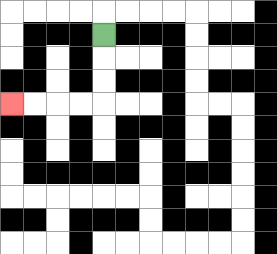{'start': '[4, 1]', 'end': '[0, 4]', 'path_directions': 'D,D,D,L,L,L,L', 'path_coordinates': '[[4, 1], [4, 2], [4, 3], [4, 4], [3, 4], [2, 4], [1, 4], [0, 4]]'}